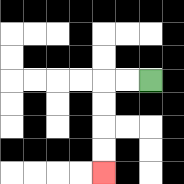{'start': '[6, 3]', 'end': '[4, 7]', 'path_directions': 'L,L,D,D,D,D', 'path_coordinates': '[[6, 3], [5, 3], [4, 3], [4, 4], [4, 5], [4, 6], [4, 7]]'}